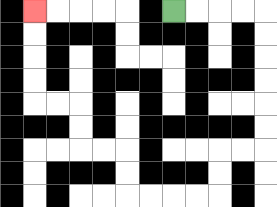{'start': '[7, 0]', 'end': '[1, 0]', 'path_directions': 'R,R,R,R,D,D,D,D,D,D,L,L,D,D,L,L,L,L,U,U,L,L,U,U,L,L,U,U,U,U', 'path_coordinates': '[[7, 0], [8, 0], [9, 0], [10, 0], [11, 0], [11, 1], [11, 2], [11, 3], [11, 4], [11, 5], [11, 6], [10, 6], [9, 6], [9, 7], [9, 8], [8, 8], [7, 8], [6, 8], [5, 8], [5, 7], [5, 6], [4, 6], [3, 6], [3, 5], [3, 4], [2, 4], [1, 4], [1, 3], [1, 2], [1, 1], [1, 0]]'}